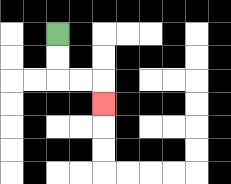{'start': '[2, 1]', 'end': '[4, 4]', 'path_directions': 'D,D,R,R,D', 'path_coordinates': '[[2, 1], [2, 2], [2, 3], [3, 3], [4, 3], [4, 4]]'}